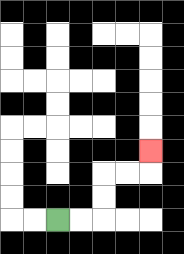{'start': '[2, 9]', 'end': '[6, 6]', 'path_directions': 'R,R,U,U,R,R,U', 'path_coordinates': '[[2, 9], [3, 9], [4, 9], [4, 8], [4, 7], [5, 7], [6, 7], [6, 6]]'}